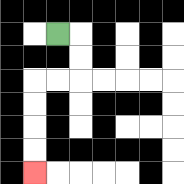{'start': '[2, 1]', 'end': '[1, 7]', 'path_directions': 'R,D,D,L,L,D,D,D,D', 'path_coordinates': '[[2, 1], [3, 1], [3, 2], [3, 3], [2, 3], [1, 3], [1, 4], [1, 5], [1, 6], [1, 7]]'}